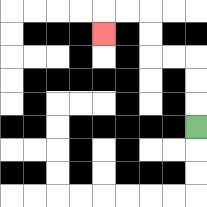{'start': '[8, 5]', 'end': '[4, 1]', 'path_directions': 'U,U,U,L,L,U,U,L,L,D', 'path_coordinates': '[[8, 5], [8, 4], [8, 3], [8, 2], [7, 2], [6, 2], [6, 1], [6, 0], [5, 0], [4, 0], [4, 1]]'}